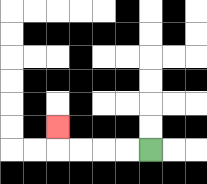{'start': '[6, 6]', 'end': '[2, 5]', 'path_directions': 'L,L,L,L,U', 'path_coordinates': '[[6, 6], [5, 6], [4, 6], [3, 6], [2, 6], [2, 5]]'}